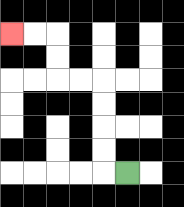{'start': '[5, 7]', 'end': '[0, 1]', 'path_directions': 'L,U,U,U,U,L,L,U,U,L,L', 'path_coordinates': '[[5, 7], [4, 7], [4, 6], [4, 5], [4, 4], [4, 3], [3, 3], [2, 3], [2, 2], [2, 1], [1, 1], [0, 1]]'}